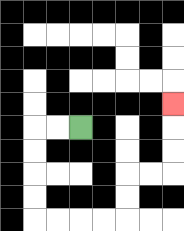{'start': '[3, 5]', 'end': '[7, 4]', 'path_directions': 'L,L,D,D,D,D,R,R,R,R,U,U,R,R,U,U,U', 'path_coordinates': '[[3, 5], [2, 5], [1, 5], [1, 6], [1, 7], [1, 8], [1, 9], [2, 9], [3, 9], [4, 9], [5, 9], [5, 8], [5, 7], [6, 7], [7, 7], [7, 6], [7, 5], [7, 4]]'}